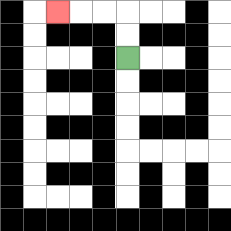{'start': '[5, 2]', 'end': '[2, 0]', 'path_directions': 'U,U,L,L,L', 'path_coordinates': '[[5, 2], [5, 1], [5, 0], [4, 0], [3, 0], [2, 0]]'}